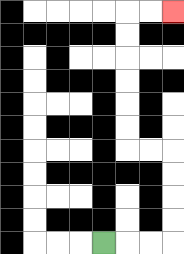{'start': '[4, 10]', 'end': '[7, 0]', 'path_directions': 'R,R,R,U,U,U,U,L,L,U,U,U,U,U,U,R,R', 'path_coordinates': '[[4, 10], [5, 10], [6, 10], [7, 10], [7, 9], [7, 8], [7, 7], [7, 6], [6, 6], [5, 6], [5, 5], [5, 4], [5, 3], [5, 2], [5, 1], [5, 0], [6, 0], [7, 0]]'}